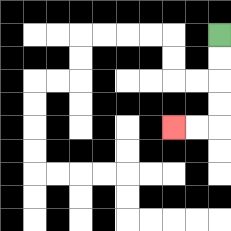{'start': '[9, 1]', 'end': '[7, 5]', 'path_directions': 'D,D,D,D,L,L', 'path_coordinates': '[[9, 1], [9, 2], [9, 3], [9, 4], [9, 5], [8, 5], [7, 5]]'}